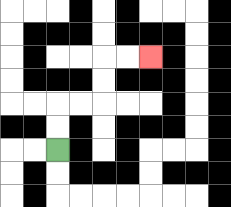{'start': '[2, 6]', 'end': '[6, 2]', 'path_directions': 'U,U,R,R,U,U,R,R', 'path_coordinates': '[[2, 6], [2, 5], [2, 4], [3, 4], [4, 4], [4, 3], [4, 2], [5, 2], [6, 2]]'}